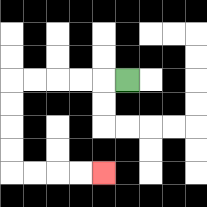{'start': '[5, 3]', 'end': '[4, 7]', 'path_directions': 'L,L,L,L,L,D,D,D,D,R,R,R,R', 'path_coordinates': '[[5, 3], [4, 3], [3, 3], [2, 3], [1, 3], [0, 3], [0, 4], [0, 5], [0, 6], [0, 7], [1, 7], [2, 7], [3, 7], [4, 7]]'}